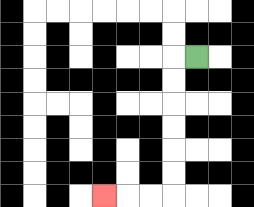{'start': '[8, 2]', 'end': '[4, 8]', 'path_directions': 'L,D,D,D,D,D,D,L,L,L', 'path_coordinates': '[[8, 2], [7, 2], [7, 3], [7, 4], [7, 5], [7, 6], [7, 7], [7, 8], [6, 8], [5, 8], [4, 8]]'}